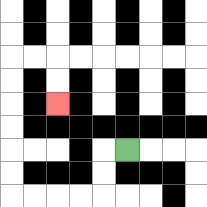{'start': '[5, 6]', 'end': '[2, 4]', 'path_directions': 'L,D,D,L,L,L,L,U,U,U,U,U,U,R,R,D,D', 'path_coordinates': '[[5, 6], [4, 6], [4, 7], [4, 8], [3, 8], [2, 8], [1, 8], [0, 8], [0, 7], [0, 6], [0, 5], [0, 4], [0, 3], [0, 2], [1, 2], [2, 2], [2, 3], [2, 4]]'}